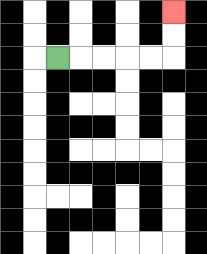{'start': '[2, 2]', 'end': '[7, 0]', 'path_directions': 'R,R,R,R,R,U,U', 'path_coordinates': '[[2, 2], [3, 2], [4, 2], [5, 2], [6, 2], [7, 2], [7, 1], [7, 0]]'}